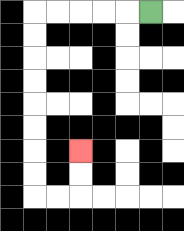{'start': '[6, 0]', 'end': '[3, 6]', 'path_directions': 'L,L,L,L,L,D,D,D,D,D,D,D,D,R,R,U,U', 'path_coordinates': '[[6, 0], [5, 0], [4, 0], [3, 0], [2, 0], [1, 0], [1, 1], [1, 2], [1, 3], [1, 4], [1, 5], [1, 6], [1, 7], [1, 8], [2, 8], [3, 8], [3, 7], [3, 6]]'}